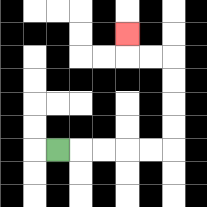{'start': '[2, 6]', 'end': '[5, 1]', 'path_directions': 'R,R,R,R,R,U,U,U,U,L,L,U', 'path_coordinates': '[[2, 6], [3, 6], [4, 6], [5, 6], [6, 6], [7, 6], [7, 5], [7, 4], [7, 3], [7, 2], [6, 2], [5, 2], [5, 1]]'}